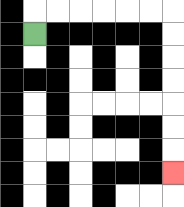{'start': '[1, 1]', 'end': '[7, 7]', 'path_directions': 'U,R,R,R,R,R,R,D,D,D,D,D,D,D', 'path_coordinates': '[[1, 1], [1, 0], [2, 0], [3, 0], [4, 0], [5, 0], [6, 0], [7, 0], [7, 1], [7, 2], [7, 3], [7, 4], [7, 5], [7, 6], [7, 7]]'}